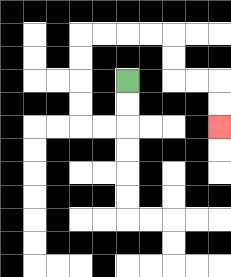{'start': '[5, 3]', 'end': '[9, 5]', 'path_directions': 'D,D,L,L,U,U,U,U,R,R,R,R,D,D,R,R,D,D', 'path_coordinates': '[[5, 3], [5, 4], [5, 5], [4, 5], [3, 5], [3, 4], [3, 3], [3, 2], [3, 1], [4, 1], [5, 1], [6, 1], [7, 1], [7, 2], [7, 3], [8, 3], [9, 3], [9, 4], [9, 5]]'}